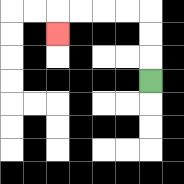{'start': '[6, 3]', 'end': '[2, 1]', 'path_directions': 'U,U,U,L,L,L,L,D', 'path_coordinates': '[[6, 3], [6, 2], [6, 1], [6, 0], [5, 0], [4, 0], [3, 0], [2, 0], [2, 1]]'}